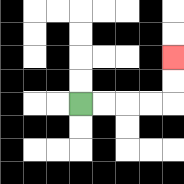{'start': '[3, 4]', 'end': '[7, 2]', 'path_directions': 'R,R,R,R,U,U', 'path_coordinates': '[[3, 4], [4, 4], [5, 4], [6, 4], [7, 4], [7, 3], [7, 2]]'}